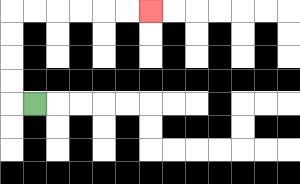{'start': '[1, 4]', 'end': '[6, 0]', 'path_directions': 'L,U,U,U,U,R,R,R,R,R,R', 'path_coordinates': '[[1, 4], [0, 4], [0, 3], [0, 2], [0, 1], [0, 0], [1, 0], [2, 0], [3, 0], [4, 0], [5, 0], [6, 0]]'}